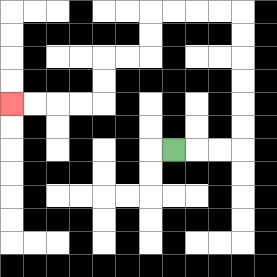{'start': '[7, 6]', 'end': '[0, 4]', 'path_directions': 'R,R,R,U,U,U,U,U,U,L,L,L,L,D,D,L,L,D,D,L,L,L,L', 'path_coordinates': '[[7, 6], [8, 6], [9, 6], [10, 6], [10, 5], [10, 4], [10, 3], [10, 2], [10, 1], [10, 0], [9, 0], [8, 0], [7, 0], [6, 0], [6, 1], [6, 2], [5, 2], [4, 2], [4, 3], [4, 4], [3, 4], [2, 4], [1, 4], [0, 4]]'}